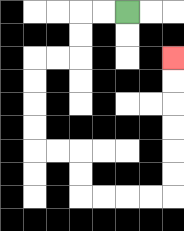{'start': '[5, 0]', 'end': '[7, 2]', 'path_directions': 'L,L,D,D,L,L,D,D,D,D,R,R,D,D,R,R,R,R,U,U,U,U,U,U', 'path_coordinates': '[[5, 0], [4, 0], [3, 0], [3, 1], [3, 2], [2, 2], [1, 2], [1, 3], [1, 4], [1, 5], [1, 6], [2, 6], [3, 6], [3, 7], [3, 8], [4, 8], [5, 8], [6, 8], [7, 8], [7, 7], [7, 6], [7, 5], [7, 4], [7, 3], [7, 2]]'}